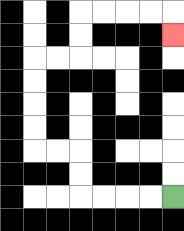{'start': '[7, 8]', 'end': '[7, 1]', 'path_directions': 'L,L,L,L,U,U,L,L,U,U,U,U,R,R,U,U,R,R,R,R,D', 'path_coordinates': '[[7, 8], [6, 8], [5, 8], [4, 8], [3, 8], [3, 7], [3, 6], [2, 6], [1, 6], [1, 5], [1, 4], [1, 3], [1, 2], [2, 2], [3, 2], [3, 1], [3, 0], [4, 0], [5, 0], [6, 0], [7, 0], [7, 1]]'}